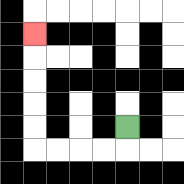{'start': '[5, 5]', 'end': '[1, 1]', 'path_directions': 'D,L,L,L,L,U,U,U,U,U', 'path_coordinates': '[[5, 5], [5, 6], [4, 6], [3, 6], [2, 6], [1, 6], [1, 5], [1, 4], [1, 3], [1, 2], [1, 1]]'}